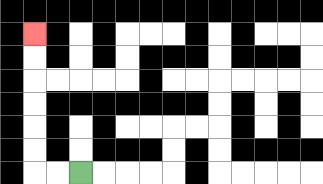{'start': '[3, 7]', 'end': '[1, 1]', 'path_directions': 'L,L,U,U,U,U,U,U', 'path_coordinates': '[[3, 7], [2, 7], [1, 7], [1, 6], [1, 5], [1, 4], [1, 3], [1, 2], [1, 1]]'}